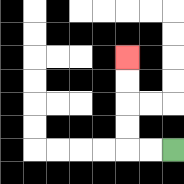{'start': '[7, 6]', 'end': '[5, 2]', 'path_directions': 'L,L,U,U,U,U', 'path_coordinates': '[[7, 6], [6, 6], [5, 6], [5, 5], [5, 4], [5, 3], [5, 2]]'}